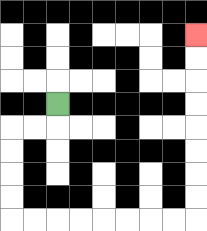{'start': '[2, 4]', 'end': '[8, 1]', 'path_directions': 'D,L,L,D,D,D,D,R,R,R,R,R,R,R,R,U,U,U,U,U,U,U,U', 'path_coordinates': '[[2, 4], [2, 5], [1, 5], [0, 5], [0, 6], [0, 7], [0, 8], [0, 9], [1, 9], [2, 9], [3, 9], [4, 9], [5, 9], [6, 9], [7, 9], [8, 9], [8, 8], [8, 7], [8, 6], [8, 5], [8, 4], [8, 3], [8, 2], [8, 1]]'}